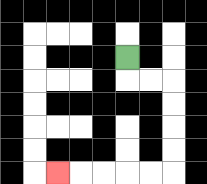{'start': '[5, 2]', 'end': '[2, 7]', 'path_directions': 'D,R,R,D,D,D,D,L,L,L,L,L', 'path_coordinates': '[[5, 2], [5, 3], [6, 3], [7, 3], [7, 4], [7, 5], [7, 6], [7, 7], [6, 7], [5, 7], [4, 7], [3, 7], [2, 7]]'}